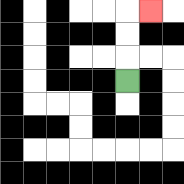{'start': '[5, 3]', 'end': '[6, 0]', 'path_directions': 'U,U,U,R', 'path_coordinates': '[[5, 3], [5, 2], [5, 1], [5, 0], [6, 0]]'}